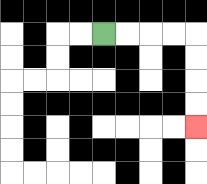{'start': '[4, 1]', 'end': '[8, 5]', 'path_directions': 'R,R,R,R,D,D,D,D', 'path_coordinates': '[[4, 1], [5, 1], [6, 1], [7, 1], [8, 1], [8, 2], [8, 3], [8, 4], [8, 5]]'}